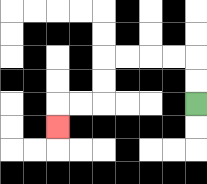{'start': '[8, 4]', 'end': '[2, 5]', 'path_directions': 'U,U,L,L,L,L,D,D,L,L,D', 'path_coordinates': '[[8, 4], [8, 3], [8, 2], [7, 2], [6, 2], [5, 2], [4, 2], [4, 3], [4, 4], [3, 4], [2, 4], [2, 5]]'}